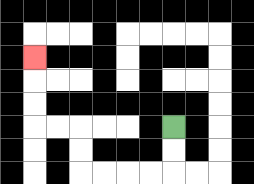{'start': '[7, 5]', 'end': '[1, 2]', 'path_directions': 'D,D,L,L,L,L,U,U,L,L,U,U,U', 'path_coordinates': '[[7, 5], [7, 6], [7, 7], [6, 7], [5, 7], [4, 7], [3, 7], [3, 6], [3, 5], [2, 5], [1, 5], [1, 4], [1, 3], [1, 2]]'}